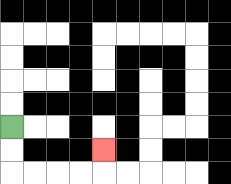{'start': '[0, 5]', 'end': '[4, 6]', 'path_directions': 'D,D,R,R,R,R,U', 'path_coordinates': '[[0, 5], [0, 6], [0, 7], [1, 7], [2, 7], [3, 7], [4, 7], [4, 6]]'}